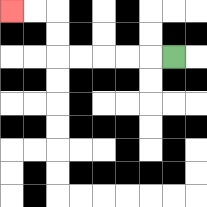{'start': '[7, 2]', 'end': '[0, 0]', 'path_directions': 'L,L,L,L,L,U,U,L,L', 'path_coordinates': '[[7, 2], [6, 2], [5, 2], [4, 2], [3, 2], [2, 2], [2, 1], [2, 0], [1, 0], [0, 0]]'}